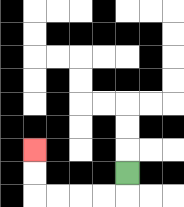{'start': '[5, 7]', 'end': '[1, 6]', 'path_directions': 'D,L,L,L,L,U,U', 'path_coordinates': '[[5, 7], [5, 8], [4, 8], [3, 8], [2, 8], [1, 8], [1, 7], [1, 6]]'}